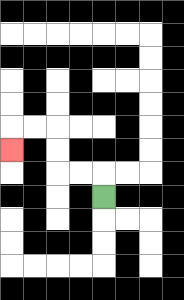{'start': '[4, 8]', 'end': '[0, 6]', 'path_directions': 'U,L,L,U,U,L,L,D', 'path_coordinates': '[[4, 8], [4, 7], [3, 7], [2, 7], [2, 6], [2, 5], [1, 5], [0, 5], [0, 6]]'}